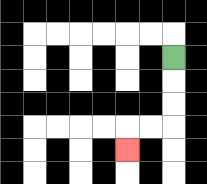{'start': '[7, 2]', 'end': '[5, 6]', 'path_directions': 'D,D,D,L,L,D', 'path_coordinates': '[[7, 2], [7, 3], [7, 4], [7, 5], [6, 5], [5, 5], [5, 6]]'}